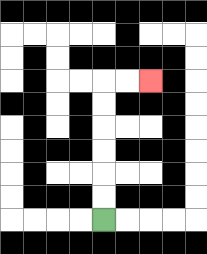{'start': '[4, 9]', 'end': '[6, 3]', 'path_directions': 'U,U,U,U,U,U,R,R', 'path_coordinates': '[[4, 9], [4, 8], [4, 7], [4, 6], [4, 5], [4, 4], [4, 3], [5, 3], [6, 3]]'}